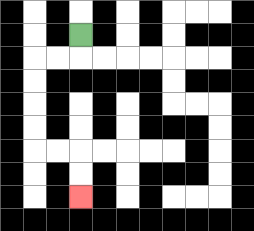{'start': '[3, 1]', 'end': '[3, 8]', 'path_directions': 'D,L,L,D,D,D,D,R,R,D,D', 'path_coordinates': '[[3, 1], [3, 2], [2, 2], [1, 2], [1, 3], [1, 4], [1, 5], [1, 6], [2, 6], [3, 6], [3, 7], [3, 8]]'}